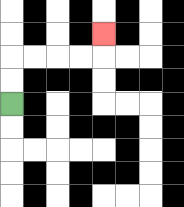{'start': '[0, 4]', 'end': '[4, 1]', 'path_directions': 'U,U,R,R,R,R,U', 'path_coordinates': '[[0, 4], [0, 3], [0, 2], [1, 2], [2, 2], [3, 2], [4, 2], [4, 1]]'}